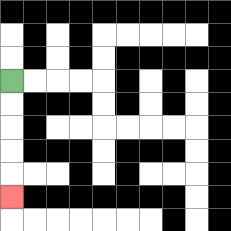{'start': '[0, 3]', 'end': '[0, 8]', 'path_directions': 'D,D,D,D,D', 'path_coordinates': '[[0, 3], [0, 4], [0, 5], [0, 6], [0, 7], [0, 8]]'}